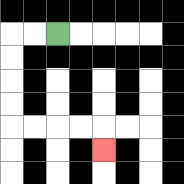{'start': '[2, 1]', 'end': '[4, 6]', 'path_directions': 'L,L,D,D,D,D,R,R,R,R,D', 'path_coordinates': '[[2, 1], [1, 1], [0, 1], [0, 2], [0, 3], [0, 4], [0, 5], [1, 5], [2, 5], [3, 5], [4, 5], [4, 6]]'}